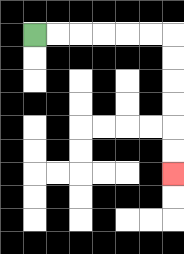{'start': '[1, 1]', 'end': '[7, 7]', 'path_directions': 'R,R,R,R,R,R,D,D,D,D,D,D', 'path_coordinates': '[[1, 1], [2, 1], [3, 1], [4, 1], [5, 1], [6, 1], [7, 1], [7, 2], [7, 3], [7, 4], [7, 5], [7, 6], [7, 7]]'}